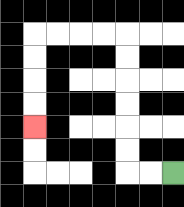{'start': '[7, 7]', 'end': '[1, 5]', 'path_directions': 'L,L,U,U,U,U,U,U,L,L,L,L,D,D,D,D', 'path_coordinates': '[[7, 7], [6, 7], [5, 7], [5, 6], [5, 5], [5, 4], [5, 3], [5, 2], [5, 1], [4, 1], [3, 1], [2, 1], [1, 1], [1, 2], [1, 3], [1, 4], [1, 5]]'}